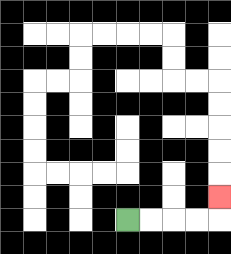{'start': '[5, 9]', 'end': '[9, 8]', 'path_directions': 'R,R,R,R,U', 'path_coordinates': '[[5, 9], [6, 9], [7, 9], [8, 9], [9, 9], [9, 8]]'}